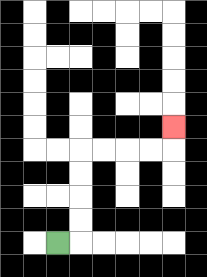{'start': '[2, 10]', 'end': '[7, 5]', 'path_directions': 'R,U,U,U,U,R,R,R,R,U', 'path_coordinates': '[[2, 10], [3, 10], [3, 9], [3, 8], [3, 7], [3, 6], [4, 6], [5, 6], [6, 6], [7, 6], [7, 5]]'}